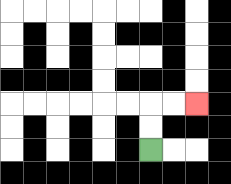{'start': '[6, 6]', 'end': '[8, 4]', 'path_directions': 'U,U,R,R', 'path_coordinates': '[[6, 6], [6, 5], [6, 4], [7, 4], [8, 4]]'}